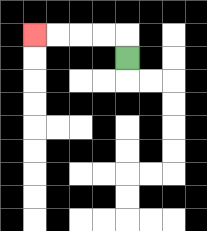{'start': '[5, 2]', 'end': '[1, 1]', 'path_directions': 'U,L,L,L,L', 'path_coordinates': '[[5, 2], [5, 1], [4, 1], [3, 1], [2, 1], [1, 1]]'}